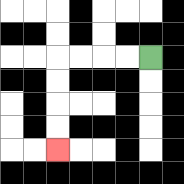{'start': '[6, 2]', 'end': '[2, 6]', 'path_directions': 'L,L,L,L,D,D,D,D', 'path_coordinates': '[[6, 2], [5, 2], [4, 2], [3, 2], [2, 2], [2, 3], [2, 4], [2, 5], [2, 6]]'}